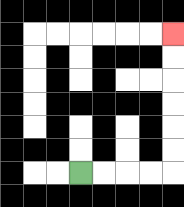{'start': '[3, 7]', 'end': '[7, 1]', 'path_directions': 'R,R,R,R,U,U,U,U,U,U', 'path_coordinates': '[[3, 7], [4, 7], [5, 7], [6, 7], [7, 7], [7, 6], [7, 5], [7, 4], [7, 3], [7, 2], [7, 1]]'}